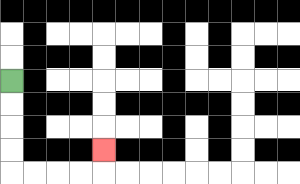{'start': '[0, 3]', 'end': '[4, 6]', 'path_directions': 'D,D,D,D,R,R,R,R,U', 'path_coordinates': '[[0, 3], [0, 4], [0, 5], [0, 6], [0, 7], [1, 7], [2, 7], [3, 7], [4, 7], [4, 6]]'}